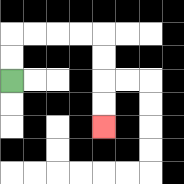{'start': '[0, 3]', 'end': '[4, 5]', 'path_directions': 'U,U,R,R,R,R,D,D,D,D', 'path_coordinates': '[[0, 3], [0, 2], [0, 1], [1, 1], [2, 1], [3, 1], [4, 1], [4, 2], [4, 3], [4, 4], [4, 5]]'}